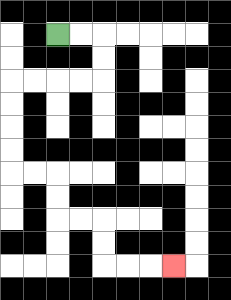{'start': '[2, 1]', 'end': '[7, 11]', 'path_directions': 'R,R,D,D,L,L,L,L,D,D,D,D,R,R,D,D,R,R,D,D,R,R,R', 'path_coordinates': '[[2, 1], [3, 1], [4, 1], [4, 2], [4, 3], [3, 3], [2, 3], [1, 3], [0, 3], [0, 4], [0, 5], [0, 6], [0, 7], [1, 7], [2, 7], [2, 8], [2, 9], [3, 9], [4, 9], [4, 10], [4, 11], [5, 11], [6, 11], [7, 11]]'}